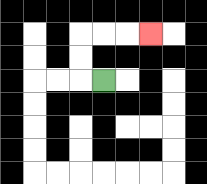{'start': '[4, 3]', 'end': '[6, 1]', 'path_directions': 'L,U,U,R,R,R', 'path_coordinates': '[[4, 3], [3, 3], [3, 2], [3, 1], [4, 1], [5, 1], [6, 1]]'}